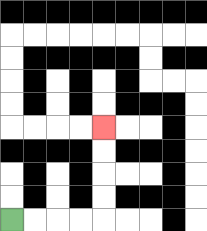{'start': '[0, 9]', 'end': '[4, 5]', 'path_directions': 'R,R,R,R,U,U,U,U', 'path_coordinates': '[[0, 9], [1, 9], [2, 9], [3, 9], [4, 9], [4, 8], [4, 7], [4, 6], [4, 5]]'}